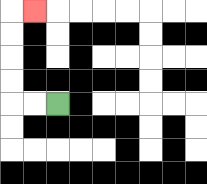{'start': '[2, 4]', 'end': '[1, 0]', 'path_directions': 'L,L,U,U,U,U,R', 'path_coordinates': '[[2, 4], [1, 4], [0, 4], [0, 3], [0, 2], [0, 1], [0, 0], [1, 0]]'}